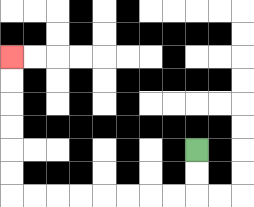{'start': '[8, 6]', 'end': '[0, 2]', 'path_directions': 'D,D,L,L,L,L,L,L,L,L,U,U,U,U,U,U', 'path_coordinates': '[[8, 6], [8, 7], [8, 8], [7, 8], [6, 8], [5, 8], [4, 8], [3, 8], [2, 8], [1, 8], [0, 8], [0, 7], [0, 6], [0, 5], [0, 4], [0, 3], [0, 2]]'}